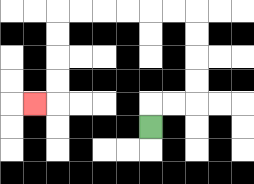{'start': '[6, 5]', 'end': '[1, 4]', 'path_directions': 'U,R,R,U,U,U,U,L,L,L,L,L,L,D,D,D,D,L', 'path_coordinates': '[[6, 5], [6, 4], [7, 4], [8, 4], [8, 3], [8, 2], [8, 1], [8, 0], [7, 0], [6, 0], [5, 0], [4, 0], [3, 0], [2, 0], [2, 1], [2, 2], [2, 3], [2, 4], [1, 4]]'}